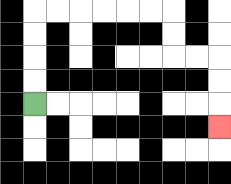{'start': '[1, 4]', 'end': '[9, 5]', 'path_directions': 'U,U,U,U,R,R,R,R,R,R,D,D,R,R,D,D,D', 'path_coordinates': '[[1, 4], [1, 3], [1, 2], [1, 1], [1, 0], [2, 0], [3, 0], [4, 0], [5, 0], [6, 0], [7, 0], [7, 1], [7, 2], [8, 2], [9, 2], [9, 3], [9, 4], [9, 5]]'}